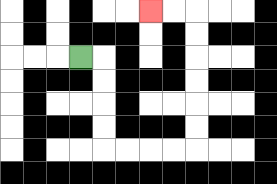{'start': '[3, 2]', 'end': '[6, 0]', 'path_directions': 'R,D,D,D,D,R,R,R,R,U,U,U,U,U,U,L,L', 'path_coordinates': '[[3, 2], [4, 2], [4, 3], [4, 4], [4, 5], [4, 6], [5, 6], [6, 6], [7, 6], [8, 6], [8, 5], [8, 4], [8, 3], [8, 2], [8, 1], [8, 0], [7, 0], [6, 0]]'}